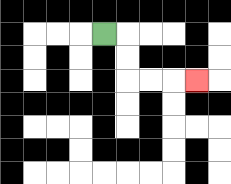{'start': '[4, 1]', 'end': '[8, 3]', 'path_directions': 'R,D,D,R,R,R', 'path_coordinates': '[[4, 1], [5, 1], [5, 2], [5, 3], [6, 3], [7, 3], [8, 3]]'}